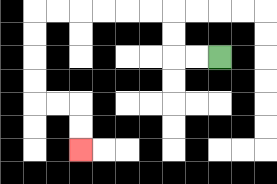{'start': '[9, 2]', 'end': '[3, 6]', 'path_directions': 'L,L,U,U,L,L,L,L,L,L,D,D,D,D,R,R,D,D', 'path_coordinates': '[[9, 2], [8, 2], [7, 2], [7, 1], [7, 0], [6, 0], [5, 0], [4, 0], [3, 0], [2, 0], [1, 0], [1, 1], [1, 2], [1, 3], [1, 4], [2, 4], [3, 4], [3, 5], [3, 6]]'}